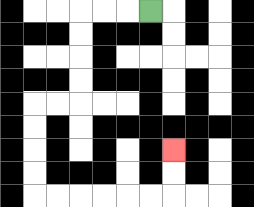{'start': '[6, 0]', 'end': '[7, 6]', 'path_directions': 'L,L,L,D,D,D,D,L,L,D,D,D,D,R,R,R,R,R,R,U,U', 'path_coordinates': '[[6, 0], [5, 0], [4, 0], [3, 0], [3, 1], [3, 2], [3, 3], [3, 4], [2, 4], [1, 4], [1, 5], [1, 6], [1, 7], [1, 8], [2, 8], [3, 8], [4, 8], [5, 8], [6, 8], [7, 8], [7, 7], [7, 6]]'}